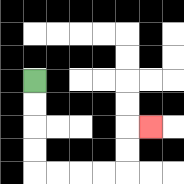{'start': '[1, 3]', 'end': '[6, 5]', 'path_directions': 'D,D,D,D,R,R,R,R,U,U,R', 'path_coordinates': '[[1, 3], [1, 4], [1, 5], [1, 6], [1, 7], [2, 7], [3, 7], [4, 7], [5, 7], [5, 6], [5, 5], [6, 5]]'}